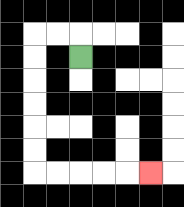{'start': '[3, 2]', 'end': '[6, 7]', 'path_directions': 'U,L,L,D,D,D,D,D,D,R,R,R,R,R', 'path_coordinates': '[[3, 2], [3, 1], [2, 1], [1, 1], [1, 2], [1, 3], [1, 4], [1, 5], [1, 6], [1, 7], [2, 7], [3, 7], [4, 7], [5, 7], [6, 7]]'}